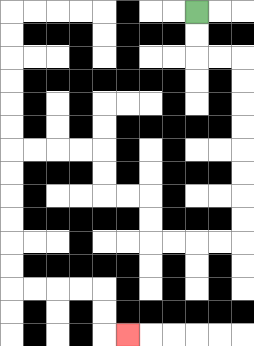{'start': '[8, 0]', 'end': '[5, 14]', 'path_directions': 'D,D,R,R,D,D,D,D,D,D,D,D,L,L,L,L,U,U,L,L,U,U,L,L,L,L,D,D,D,D,D,D,R,R,R,R,D,D,R', 'path_coordinates': '[[8, 0], [8, 1], [8, 2], [9, 2], [10, 2], [10, 3], [10, 4], [10, 5], [10, 6], [10, 7], [10, 8], [10, 9], [10, 10], [9, 10], [8, 10], [7, 10], [6, 10], [6, 9], [6, 8], [5, 8], [4, 8], [4, 7], [4, 6], [3, 6], [2, 6], [1, 6], [0, 6], [0, 7], [0, 8], [0, 9], [0, 10], [0, 11], [0, 12], [1, 12], [2, 12], [3, 12], [4, 12], [4, 13], [4, 14], [5, 14]]'}